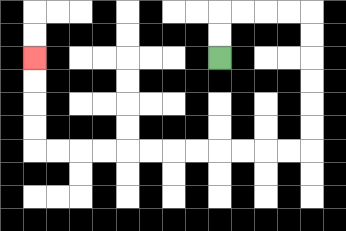{'start': '[9, 2]', 'end': '[1, 2]', 'path_directions': 'U,U,R,R,R,R,D,D,D,D,D,D,L,L,L,L,L,L,L,L,L,L,L,L,U,U,U,U', 'path_coordinates': '[[9, 2], [9, 1], [9, 0], [10, 0], [11, 0], [12, 0], [13, 0], [13, 1], [13, 2], [13, 3], [13, 4], [13, 5], [13, 6], [12, 6], [11, 6], [10, 6], [9, 6], [8, 6], [7, 6], [6, 6], [5, 6], [4, 6], [3, 6], [2, 6], [1, 6], [1, 5], [1, 4], [1, 3], [1, 2]]'}